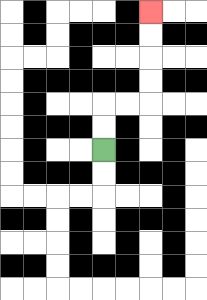{'start': '[4, 6]', 'end': '[6, 0]', 'path_directions': 'U,U,R,R,U,U,U,U', 'path_coordinates': '[[4, 6], [4, 5], [4, 4], [5, 4], [6, 4], [6, 3], [6, 2], [6, 1], [6, 0]]'}